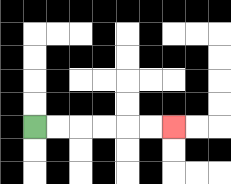{'start': '[1, 5]', 'end': '[7, 5]', 'path_directions': 'R,R,R,R,R,R', 'path_coordinates': '[[1, 5], [2, 5], [3, 5], [4, 5], [5, 5], [6, 5], [7, 5]]'}